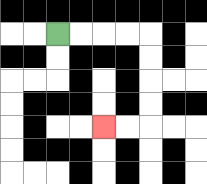{'start': '[2, 1]', 'end': '[4, 5]', 'path_directions': 'R,R,R,R,D,D,D,D,L,L', 'path_coordinates': '[[2, 1], [3, 1], [4, 1], [5, 1], [6, 1], [6, 2], [6, 3], [6, 4], [6, 5], [5, 5], [4, 5]]'}